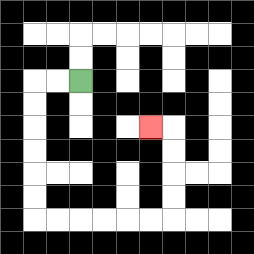{'start': '[3, 3]', 'end': '[6, 5]', 'path_directions': 'L,L,D,D,D,D,D,D,R,R,R,R,R,R,U,U,U,U,L', 'path_coordinates': '[[3, 3], [2, 3], [1, 3], [1, 4], [1, 5], [1, 6], [1, 7], [1, 8], [1, 9], [2, 9], [3, 9], [4, 9], [5, 9], [6, 9], [7, 9], [7, 8], [7, 7], [7, 6], [7, 5], [6, 5]]'}